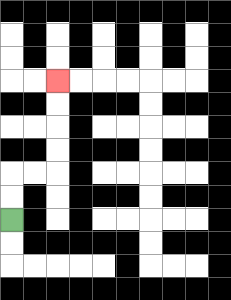{'start': '[0, 9]', 'end': '[2, 3]', 'path_directions': 'U,U,R,R,U,U,U,U', 'path_coordinates': '[[0, 9], [0, 8], [0, 7], [1, 7], [2, 7], [2, 6], [2, 5], [2, 4], [2, 3]]'}